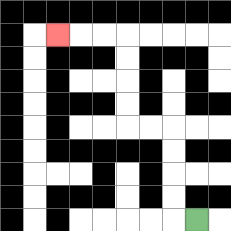{'start': '[8, 9]', 'end': '[2, 1]', 'path_directions': 'L,U,U,U,U,L,L,U,U,U,U,L,L,L', 'path_coordinates': '[[8, 9], [7, 9], [7, 8], [7, 7], [7, 6], [7, 5], [6, 5], [5, 5], [5, 4], [5, 3], [5, 2], [5, 1], [4, 1], [3, 1], [2, 1]]'}